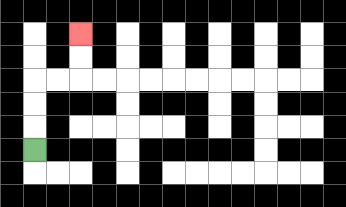{'start': '[1, 6]', 'end': '[3, 1]', 'path_directions': 'U,U,U,R,R,U,U', 'path_coordinates': '[[1, 6], [1, 5], [1, 4], [1, 3], [2, 3], [3, 3], [3, 2], [3, 1]]'}